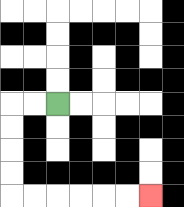{'start': '[2, 4]', 'end': '[6, 8]', 'path_directions': 'L,L,D,D,D,D,R,R,R,R,R,R', 'path_coordinates': '[[2, 4], [1, 4], [0, 4], [0, 5], [0, 6], [0, 7], [0, 8], [1, 8], [2, 8], [3, 8], [4, 8], [5, 8], [6, 8]]'}